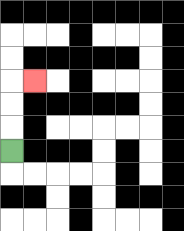{'start': '[0, 6]', 'end': '[1, 3]', 'path_directions': 'U,U,U,R', 'path_coordinates': '[[0, 6], [0, 5], [0, 4], [0, 3], [1, 3]]'}